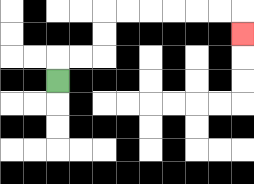{'start': '[2, 3]', 'end': '[10, 1]', 'path_directions': 'U,R,R,U,U,R,R,R,R,R,R,D', 'path_coordinates': '[[2, 3], [2, 2], [3, 2], [4, 2], [4, 1], [4, 0], [5, 0], [6, 0], [7, 0], [8, 0], [9, 0], [10, 0], [10, 1]]'}